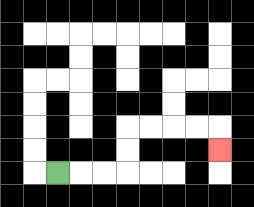{'start': '[2, 7]', 'end': '[9, 6]', 'path_directions': 'R,R,R,U,U,R,R,R,R,D', 'path_coordinates': '[[2, 7], [3, 7], [4, 7], [5, 7], [5, 6], [5, 5], [6, 5], [7, 5], [8, 5], [9, 5], [9, 6]]'}